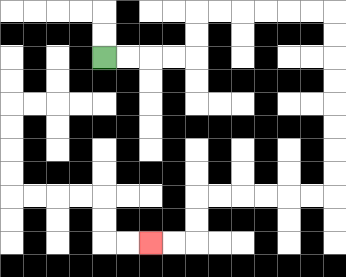{'start': '[4, 2]', 'end': '[6, 10]', 'path_directions': 'R,R,R,R,U,U,R,R,R,R,R,R,D,D,D,D,D,D,D,D,L,L,L,L,L,L,D,D,L,L', 'path_coordinates': '[[4, 2], [5, 2], [6, 2], [7, 2], [8, 2], [8, 1], [8, 0], [9, 0], [10, 0], [11, 0], [12, 0], [13, 0], [14, 0], [14, 1], [14, 2], [14, 3], [14, 4], [14, 5], [14, 6], [14, 7], [14, 8], [13, 8], [12, 8], [11, 8], [10, 8], [9, 8], [8, 8], [8, 9], [8, 10], [7, 10], [6, 10]]'}